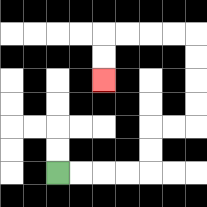{'start': '[2, 7]', 'end': '[4, 3]', 'path_directions': 'R,R,R,R,U,U,R,R,U,U,U,U,L,L,L,L,D,D', 'path_coordinates': '[[2, 7], [3, 7], [4, 7], [5, 7], [6, 7], [6, 6], [6, 5], [7, 5], [8, 5], [8, 4], [8, 3], [8, 2], [8, 1], [7, 1], [6, 1], [5, 1], [4, 1], [4, 2], [4, 3]]'}